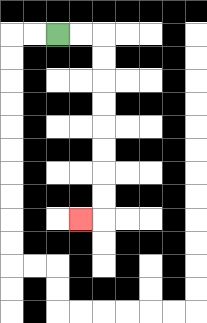{'start': '[2, 1]', 'end': '[3, 9]', 'path_directions': 'R,R,D,D,D,D,D,D,D,D,L', 'path_coordinates': '[[2, 1], [3, 1], [4, 1], [4, 2], [4, 3], [4, 4], [4, 5], [4, 6], [4, 7], [4, 8], [4, 9], [3, 9]]'}